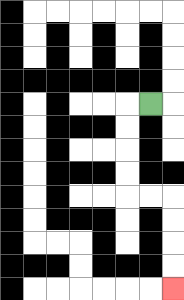{'start': '[6, 4]', 'end': '[7, 12]', 'path_directions': 'L,D,D,D,D,R,R,D,D,D,D', 'path_coordinates': '[[6, 4], [5, 4], [5, 5], [5, 6], [5, 7], [5, 8], [6, 8], [7, 8], [7, 9], [7, 10], [7, 11], [7, 12]]'}